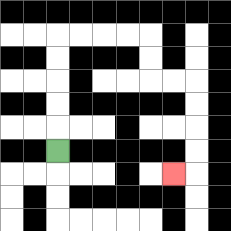{'start': '[2, 6]', 'end': '[7, 7]', 'path_directions': 'U,U,U,U,U,R,R,R,R,D,D,R,R,D,D,D,D,L', 'path_coordinates': '[[2, 6], [2, 5], [2, 4], [2, 3], [2, 2], [2, 1], [3, 1], [4, 1], [5, 1], [6, 1], [6, 2], [6, 3], [7, 3], [8, 3], [8, 4], [8, 5], [8, 6], [8, 7], [7, 7]]'}